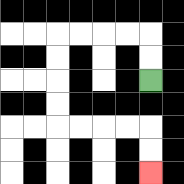{'start': '[6, 3]', 'end': '[6, 7]', 'path_directions': 'U,U,L,L,L,L,D,D,D,D,R,R,R,R,D,D', 'path_coordinates': '[[6, 3], [6, 2], [6, 1], [5, 1], [4, 1], [3, 1], [2, 1], [2, 2], [2, 3], [2, 4], [2, 5], [3, 5], [4, 5], [5, 5], [6, 5], [6, 6], [6, 7]]'}